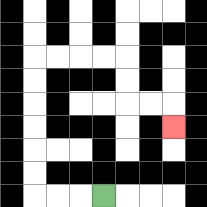{'start': '[4, 8]', 'end': '[7, 5]', 'path_directions': 'L,L,L,U,U,U,U,U,U,R,R,R,R,D,D,R,R,D', 'path_coordinates': '[[4, 8], [3, 8], [2, 8], [1, 8], [1, 7], [1, 6], [1, 5], [1, 4], [1, 3], [1, 2], [2, 2], [3, 2], [4, 2], [5, 2], [5, 3], [5, 4], [6, 4], [7, 4], [7, 5]]'}